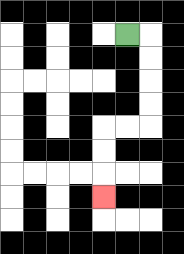{'start': '[5, 1]', 'end': '[4, 8]', 'path_directions': 'R,D,D,D,D,L,L,D,D,D', 'path_coordinates': '[[5, 1], [6, 1], [6, 2], [6, 3], [6, 4], [6, 5], [5, 5], [4, 5], [4, 6], [4, 7], [4, 8]]'}